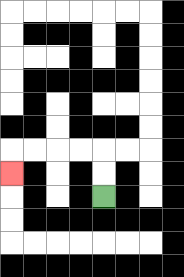{'start': '[4, 8]', 'end': '[0, 7]', 'path_directions': 'U,U,L,L,L,L,D', 'path_coordinates': '[[4, 8], [4, 7], [4, 6], [3, 6], [2, 6], [1, 6], [0, 6], [0, 7]]'}